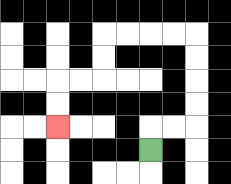{'start': '[6, 6]', 'end': '[2, 5]', 'path_directions': 'U,R,R,U,U,U,U,L,L,L,L,D,D,L,L,D,D', 'path_coordinates': '[[6, 6], [6, 5], [7, 5], [8, 5], [8, 4], [8, 3], [8, 2], [8, 1], [7, 1], [6, 1], [5, 1], [4, 1], [4, 2], [4, 3], [3, 3], [2, 3], [2, 4], [2, 5]]'}